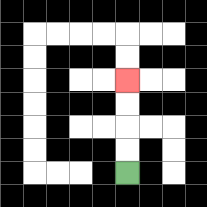{'start': '[5, 7]', 'end': '[5, 3]', 'path_directions': 'U,U,U,U', 'path_coordinates': '[[5, 7], [5, 6], [5, 5], [5, 4], [5, 3]]'}